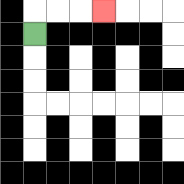{'start': '[1, 1]', 'end': '[4, 0]', 'path_directions': 'U,R,R,R', 'path_coordinates': '[[1, 1], [1, 0], [2, 0], [3, 0], [4, 0]]'}